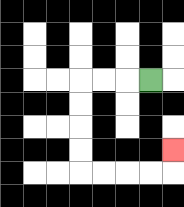{'start': '[6, 3]', 'end': '[7, 6]', 'path_directions': 'L,L,L,D,D,D,D,R,R,R,R,U', 'path_coordinates': '[[6, 3], [5, 3], [4, 3], [3, 3], [3, 4], [3, 5], [3, 6], [3, 7], [4, 7], [5, 7], [6, 7], [7, 7], [7, 6]]'}